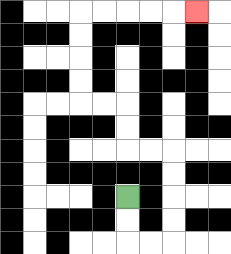{'start': '[5, 8]', 'end': '[8, 0]', 'path_directions': 'D,D,R,R,U,U,U,U,L,L,U,U,L,L,U,U,U,U,R,R,R,R,R', 'path_coordinates': '[[5, 8], [5, 9], [5, 10], [6, 10], [7, 10], [7, 9], [7, 8], [7, 7], [7, 6], [6, 6], [5, 6], [5, 5], [5, 4], [4, 4], [3, 4], [3, 3], [3, 2], [3, 1], [3, 0], [4, 0], [5, 0], [6, 0], [7, 0], [8, 0]]'}